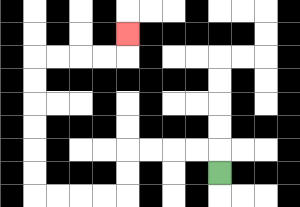{'start': '[9, 7]', 'end': '[5, 1]', 'path_directions': 'U,L,L,L,L,D,D,L,L,L,L,U,U,U,U,U,U,R,R,R,R,U', 'path_coordinates': '[[9, 7], [9, 6], [8, 6], [7, 6], [6, 6], [5, 6], [5, 7], [5, 8], [4, 8], [3, 8], [2, 8], [1, 8], [1, 7], [1, 6], [1, 5], [1, 4], [1, 3], [1, 2], [2, 2], [3, 2], [4, 2], [5, 2], [5, 1]]'}